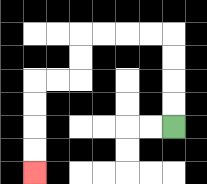{'start': '[7, 5]', 'end': '[1, 7]', 'path_directions': 'U,U,U,U,L,L,L,L,D,D,L,L,D,D,D,D', 'path_coordinates': '[[7, 5], [7, 4], [7, 3], [7, 2], [7, 1], [6, 1], [5, 1], [4, 1], [3, 1], [3, 2], [3, 3], [2, 3], [1, 3], [1, 4], [1, 5], [1, 6], [1, 7]]'}